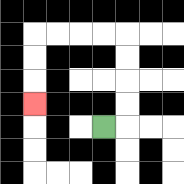{'start': '[4, 5]', 'end': '[1, 4]', 'path_directions': 'R,U,U,U,U,L,L,L,L,D,D,D', 'path_coordinates': '[[4, 5], [5, 5], [5, 4], [5, 3], [5, 2], [5, 1], [4, 1], [3, 1], [2, 1], [1, 1], [1, 2], [1, 3], [1, 4]]'}